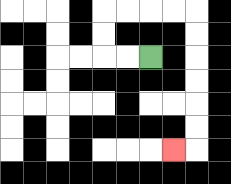{'start': '[6, 2]', 'end': '[7, 6]', 'path_directions': 'L,L,U,U,R,R,R,R,D,D,D,D,D,D,L', 'path_coordinates': '[[6, 2], [5, 2], [4, 2], [4, 1], [4, 0], [5, 0], [6, 0], [7, 0], [8, 0], [8, 1], [8, 2], [8, 3], [8, 4], [8, 5], [8, 6], [7, 6]]'}